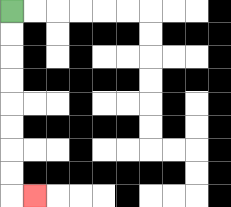{'start': '[0, 0]', 'end': '[1, 8]', 'path_directions': 'D,D,D,D,D,D,D,D,R', 'path_coordinates': '[[0, 0], [0, 1], [0, 2], [0, 3], [0, 4], [0, 5], [0, 6], [0, 7], [0, 8], [1, 8]]'}